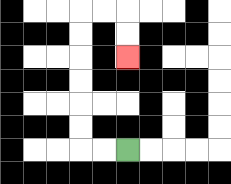{'start': '[5, 6]', 'end': '[5, 2]', 'path_directions': 'L,L,U,U,U,U,U,U,R,R,D,D', 'path_coordinates': '[[5, 6], [4, 6], [3, 6], [3, 5], [3, 4], [3, 3], [3, 2], [3, 1], [3, 0], [4, 0], [5, 0], [5, 1], [5, 2]]'}